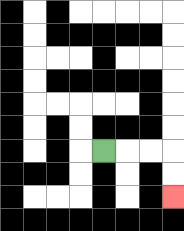{'start': '[4, 6]', 'end': '[7, 8]', 'path_directions': 'R,R,R,D,D', 'path_coordinates': '[[4, 6], [5, 6], [6, 6], [7, 6], [7, 7], [7, 8]]'}